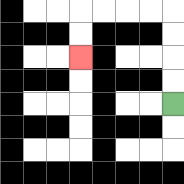{'start': '[7, 4]', 'end': '[3, 2]', 'path_directions': 'U,U,U,U,L,L,L,L,D,D', 'path_coordinates': '[[7, 4], [7, 3], [7, 2], [7, 1], [7, 0], [6, 0], [5, 0], [4, 0], [3, 0], [3, 1], [3, 2]]'}